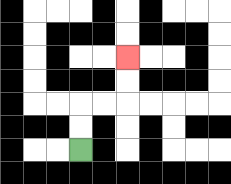{'start': '[3, 6]', 'end': '[5, 2]', 'path_directions': 'U,U,R,R,U,U', 'path_coordinates': '[[3, 6], [3, 5], [3, 4], [4, 4], [5, 4], [5, 3], [5, 2]]'}